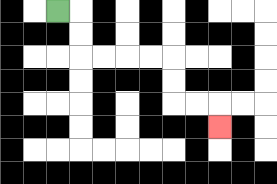{'start': '[2, 0]', 'end': '[9, 5]', 'path_directions': 'R,D,D,R,R,R,R,D,D,R,R,D', 'path_coordinates': '[[2, 0], [3, 0], [3, 1], [3, 2], [4, 2], [5, 2], [6, 2], [7, 2], [7, 3], [7, 4], [8, 4], [9, 4], [9, 5]]'}